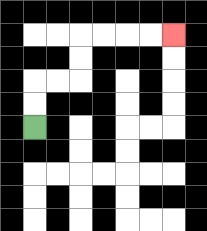{'start': '[1, 5]', 'end': '[7, 1]', 'path_directions': 'U,U,R,R,U,U,R,R,R,R', 'path_coordinates': '[[1, 5], [1, 4], [1, 3], [2, 3], [3, 3], [3, 2], [3, 1], [4, 1], [5, 1], [6, 1], [7, 1]]'}